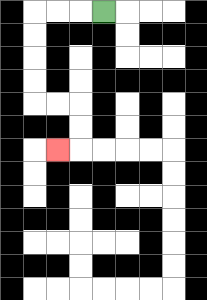{'start': '[4, 0]', 'end': '[2, 6]', 'path_directions': 'L,L,L,D,D,D,D,R,R,D,D,L', 'path_coordinates': '[[4, 0], [3, 0], [2, 0], [1, 0], [1, 1], [1, 2], [1, 3], [1, 4], [2, 4], [3, 4], [3, 5], [3, 6], [2, 6]]'}